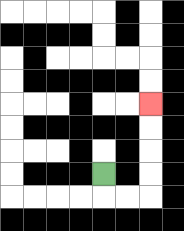{'start': '[4, 7]', 'end': '[6, 4]', 'path_directions': 'D,R,R,U,U,U,U', 'path_coordinates': '[[4, 7], [4, 8], [5, 8], [6, 8], [6, 7], [6, 6], [6, 5], [6, 4]]'}